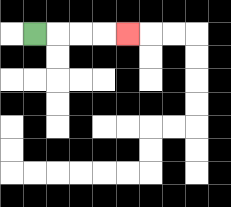{'start': '[1, 1]', 'end': '[5, 1]', 'path_directions': 'R,R,R,R', 'path_coordinates': '[[1, 1], [2, 1], [3, 1], [4, 1], [5, 1]]'}